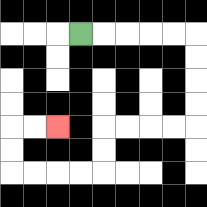{'start': '[3, 1]', 'end': '[2, 5]', 'path_directions': 'R,R,R,R,R,D,D,D,D,L,L,L,L,D,D,L,L,L,L,U,U,R,R', 'path_coordinates': '[[3, 1], [4, 1], [5, 1], [6, 1], [7, 1], [8, 1], [8, 2], [8, 3], [8, 4], [8, 5], [7, 5], [6, 5], [5, 5], [4, 5], [4, 6], [4, 7], [3, 7], [2, 7], [1, 7], [0, 7], [0, 6], [0, 5], [1, 5], [2, 5]]'}